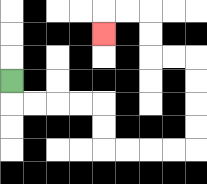{'start': '[0, 3]', 'end': '[4, 1]', 'path_directions': 'D,R,R,R,R,D,D,R,R,R,R,U,U,U,U,L,L,U,U,L,L,D', 'path_coordinates': '[[0, 3], [0, 4], [1, 4], [2, 4], [3, 4], [4, 4], [4, 5], [4, 6], [5, 6], [6, 6], [7, 6], [8, 6], [8, 5], [8, 4], [8, 3], [8, 2], [7, 2], [6, 2], [6, 1], [6, 0], [5, 0], [4, 0], [4, 1]]'}